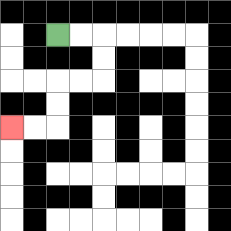{'start': '[2, 1]', 'end': '[0, 5]', 'path_directions': 'R,R,D,D,L,L,D,D,L,L', 'path_coordinates': '[[2, 1], [3, 1], [4, 1], [4, 2], [4, 3], [3, 3], [2, 3], [2, 4], [2, 5], [1, 5], [0, 5]]'}